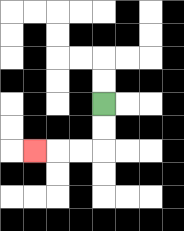{'start': '[4, 4]', 'end': '[1, 6]', 'path_directions': 'D,D,L,L,L', 'path_coordinates': '[[4, 4], [4, 5], [4, 6], [3, 6], [2, 6], [1, 6]]'}